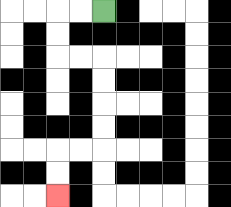{'start': '[4, 0]', 'end': '[2, 8]', 'path_directions': 'L,L,D,D,R,R,D,D,D,D,L,L,D,D', 'path_coordinates': '[[4, 0], [3, 0], [2, 0], [2, 1], [2, 2], [3, 2], [4, 2], [4, 3], [4, 4], [4, 5], [4, 6], [3, 6], [2, 6], [2, 7], [2, 8]]'}